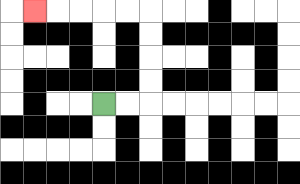{'start': '[4, 4]', 'end': '[1, 0]', 'path_directions': 'R,R,U,U,U,U,L,L,L,L,L', 'path_coordinates': '[[4, 4], [5, 4], [6, 4], [6, 3], [6, 2], [6, 1], [6, 0], [5, 0], [4, 0], [3, 0], [2, 0], [1, 0]]'}